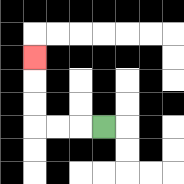{'start': '[4, 5]', 'end': '[1, 2]', 'path_directions': 'L,L,L,U,U,U', 'path_coordinates': '[[4, 5], [3, 5], [2, 5], [1, 5], [1, 4], [1, 3], [1, 2]]'}